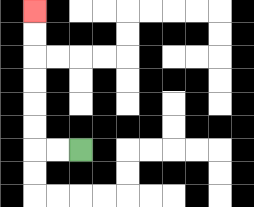{'start': '[3, 6]', 'end': '[1, 0]', 'path_directions': 'L,L,U,U,U,U,U,U', 'path_coordinates': '[[3, 6], [2, 6], [1, 6], [1, 5], [1, 4], [1, 3], [1, 2], [1, 1], [1, 0]]'}